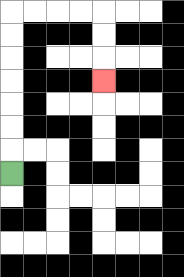{'start': '[0, 7]', 'end': '[4, 3]', 'path_directions': 'U,U,U,U,U,U,U,R,R,R,R,D,D,D', 'path_coordinates': '[[0, 7], [0, 6], [0, 5], [0, 4], [0, 3], [0, 2], [0, 1], [0, 0], [1, 0], [2, 0], [3, 0], [4, 0], [4, 1], [4, 2], [4, 3]]'}